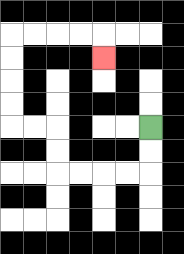{'start': '[6, 5]', 'end': '[4, 2]', 'path_directions': 'D,D,L,L,L,L,U,U,L,L,U,U,U,U,R,R,R,R,D', 'path_coordinates': '[[6, 5], [6, 6], [6, 7], [5, 7], [4, 7], [3, 7], [2, 7], [2, 6], [2, 5], [1, 5], [0, 5], [0, 4], [0, 3], [0, 2], [0, 1], [1, 1], [2, 1], [3, 1], [4, 1], [4, 2]]'}